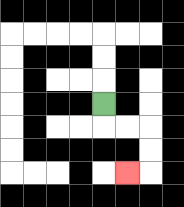{'start': '[4, 4]', 'end': '[5, 7]', 'path_directions': 'D,R,R,D,D,L', 'path_coordinates': '[[4, 4], [4, 5], [5, 5], [6, 5], [6, 6], [6, 7], [5, 7]]'}